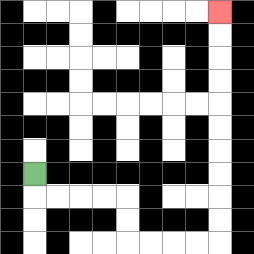{'start': '[1, 7]', 'end': '[9, 0]', 'path_directions': 'D,R,R,R,R,D,D,R,R,R,R,U,U,U,U,U,U,U,U,U,U', 'path_coordinates': '[[1, 7], [1, 8], [2, 8], [3, 8], [4, 8], [5, 8], [5, 9], [5, 10], [6, 10], [7, 10], [8, 10], [9, 10], [9, 9], [9, 8], [9, 7], [9, 6], [9, 5], [9, 4], [9, 3], [9, 2], [9, 1], [9, 0]]'}